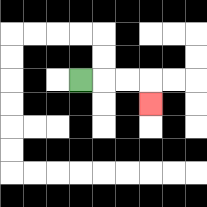{'start': '[3, 3]', 'end': '[6, 4]', 'path_directions': 'R,R,R,D', 'path_coordinates': '[[3, 3], [4, 3], [5, 3], [6, 3], [6, 4]]'}